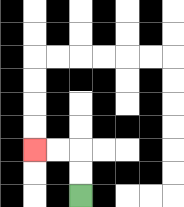{'start': '[3, 8]', 'end': '[1, 6]', 'path_directions': 'U,U,L,L', 'path_coordinates': '[[3, 8], [3, 7], [3, 6], [2, 6], [1, 6]]'}